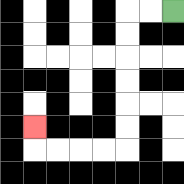{'start': '[7, 0]', 'end': '[1, 5]', 'path_directions': 'L,L,D,D,D,D,D,D,L,L,L,L,U', 'path_coordinates': '[[7, 0], [6, 0], [5, 0], [5, 1], [5, 2], [5, 3], [5, 4], [5, 5], [5, 6], [4, 6], [3, 6], [2, 6], [1, 6], [1, 5]]'}